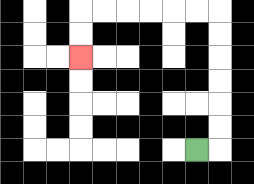{'start': '[8, 6]', 'end': '[3, 2]', 'path_directions': 'R,U,U,U,U,U,U,L,L,L,L,L,L,D,D', 'path_coordinates': '[[8, 6], [9, 6], [9, 5], [9, 4], [9, 3], [9, 2], [9, 1], [9, 0], [8, 0], [7, 0], [6, 0], [5, 0], [4, 0], [3, 0], [3, 1], [3, 2]]'}